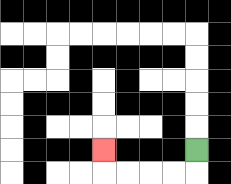{'start': '[8, 6]', 'end': '[4, 6]', 'path_directions': 'D,L,L,L,L,U', 'path_coordinates': '[[8, 6], [8, 7], [7, 7], [6, 7], [5, 7], [4, 7], [4, 6]]'}